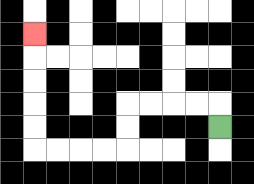{'start': '[9, 5]', 'end': '[1, 1]', 'path_directions': 'U,L,L,L,L,D,D,L,L,L,L,U,U,U,U,U', 'path_coordinates': '[[9, 5], [9, 4], [8, 4], [7, 4], [6, 4], [5, 4], [5, 5], [5, 6], [4, 6], [3, 6], [2, 6], [1, 6], [1, 5], [1, 4], [1, 3], [1, 2], [1, 1]]'}